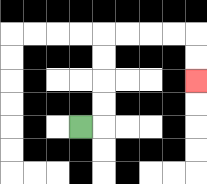{'start': '[3, 5]', 'end': '[8, 3]', 'path_directions': 'R,U,U,U,U,R,R,R,R,D,D', 'path_coordinates': '[[3, 5], [4, 5], [4, 4], [4, 3], [4, 2], [4, 1], [5, 1], [6, 1], [7, 1], [8, 1], [8, 2], [8, 3]]'}